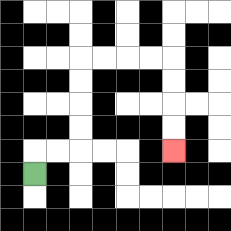{'start': '[1, 7]', 'end': '[7, 6]', 'path_directions': 'U,R,R,U,U,U,U,R,R,R,R,D,D,D,D', 'path_coordinates': '[[1, 7], [1, 6], [2, 6], [3, 6], [3, 5], [3, 4], [3, 3], [3, 2], [4, 2], [5, 2], [6, 2], [7, 2], [7, 3], [7, 4], [7, 5], [7, 6]]'}